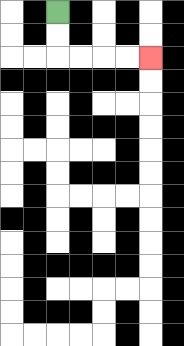{'start': '[2, 0]', 'end': '[6, 2]', 'path_directions': 'D,D,R,R,R,R', 'path_coordinates': '[[2, 0], [2, 1], [2, 2], [3, 2], [4, 2], [5, 2], [6, 2]]'}